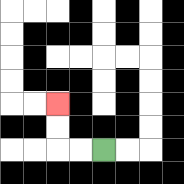{'start': '[4, 6]', 'end': '[2, 4]', 'path_directions': 'L,L,U,U', 'path_coordinates': '[[4, 6], [3, 6], [2, 6], [2, 5], [2, 4]]'}